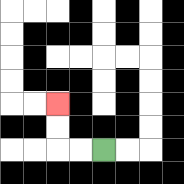{'start': '[4, 6]', 'end': '[2, 4]', 'path_directions': 'L,L,U,U', 'path_coordinates': '[[4, 6], [3, 6], [2, 6], [2, 5], [2, 4]]'}